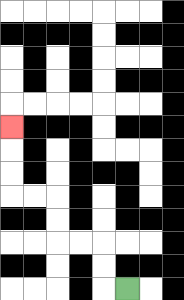{'start': '[5, 12]', 'end': '[0, 5]', 'path_directions': 'L,U,U,L,L,U,U,L,L,U,U,U', 'path_coordinates': '[[5, 12], [4, 12], [4, 11], [4, 10], [3, 10], [2, 10], [2, 9], [2, 8], [1, 8], [0, 8], [0, 7], [0, 6], [0, 5]]'}